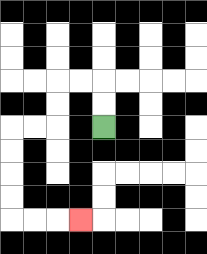{'start': '[4, 5]', 'end': '[3, 9]', 'path_directions': 'U,U,L,L,D,D,L,L,D,D,D,D,R,R,R', 'path_coordinates': '[[4, 5], [4, 4], [4, 3], [3, 3], [2, 3], [2, 4], [2, 5], [1, 5], [0, 5], [0, 6], [0, 7], [0, 8], [0, 9], [1, 9], [2, 9], [3, 9]]'}